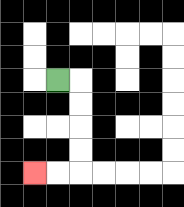{'start': '[2, 3]', 'end': '[1, 7]', 'path_directions': 'R,D,D,D,D,L,L', 'path_coordinates': '[[2, 3], [3, 3], [3, 4], [3, 5], [3, 6], [3, 7], [2, 7], [1, 7]]'}